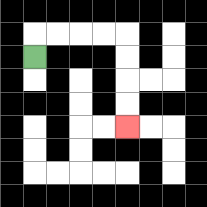{'start': '[1, 2]', 'end': '[5, 5]', 'path_directions': 'U,R,R,R,R,D,D,D,D', 'path_coordinates': '[[1, 2], [1, 1], [2, 1], [3, 1], [4, 1], [5, 1], [5, 2], [5, 3], [5, 4], [5, 5]]'}